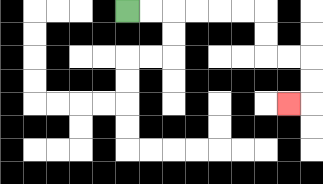{'start': '[5, 0]', 'end': '[12, 4]', 'path_directions': 'R,R,R,R,R,R,D,D,R,R,D,D,L', 'path_coordinates': '[[5, 0], [6, 0], [7, 0], [8, 0], [9, 0], [10, 0], [11, 0], [11, 1], [11, 2], [12, 2], [13, 2], [13, 3], [13, 4], [12, 4]]'}